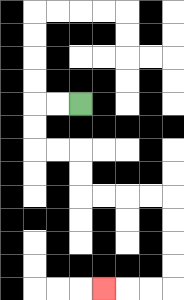{'start': '[3, 4]', 'end': '[4, 12]', 'path_directions': 'L,L,D,D,R,R,D,D,R,R,R,R,D,D,D,D,L,L,L', 'path_coordinates': '[[3, 4], [2, 4], [1, 4], [1, 5], [1, 6], [2, 6], [3, 6], [3, 7], [3, 8], [4, 8], [5, 8], [6, 8], [7, 8], [7, 9], [7, 10], [7, 11], [7, 12], [6, 12], [5, 12], [4, 12]]'}